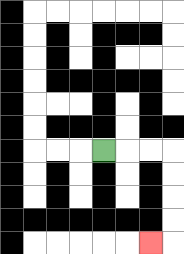{'start': '[4, 6]', 'end': '[6, 10]', 'path_directions': 'R,R,R,D,D,D,D,L', 'path_coordinates': '[[4, 6], [5, 6], [6, 6], [7, 6], [7, 7], [7, 8], [7, 9], [7, 10], [6, 10]]'}